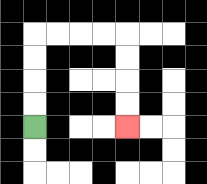{'start': '[1, 5]', 'end': '[5, 5]', 'path_directions': 'U,U,U,U,R,R,R,R,D,D,D,D', 'path_coordinates': '[[1, 5], [1, 4], [1, 3], [1, 2], [1, 1], [2, 1], [3, 1], [4, 1], [5, 1], [5, 2], [5, 3], [5, 4], [5, 5]]'}